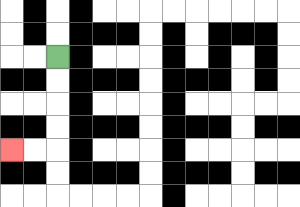{'start': '[2, 2]', 'end': '[0, 6]', 'path_directions': 'D,D,D,D,L,L', 'path_coordinates': '[[2, 2], [2, 3], [2, 4], [2, 5], [2, 6], [1, 6], [0, 6]]'}